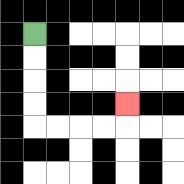{'start': '[1, 1]', 'end': '[5, 4]', 'path_directions': 'D,D,D,D,R,R,R,R,U', 'path_coordinates': '[[1, 1], [1, 2], [1, 3], [1, 4], [1, 5], [2, 5], [3, 5], [4, 5], [5, 5], [5, 4]]'}